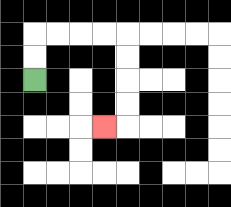{'start': '[1, 3]', 'end': '[4, 5]', 'path_directions': 'U,U,R,R,R,R,D,D,D,D,L', 'path_coordinates': '[[1, 3], [1, 2], [1, 1], [2, 1], [3, 1], [4, 1], [5, 1], [5, 2], [5, 3], [5, 4], [5, 5], [4, 5]]'}